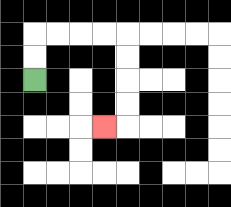{'start': '[1, 3]', 'end': '[4, 5]', 'path_directions': 'U,U,R,R,R,R,D,D,D,D,L', 'path_coordinates': '[[1, 3], [1, 2], [1, 1], [2, 1], [3, 1], [4, 1], [5, 1], [5, 2], [5, 3], [5, 4], [5, 5], [4, 5]]'}